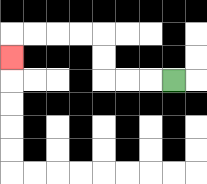{'start': '[7, 3]', 'end': '[0, 2]', 'path_directions': 'L,L,L,U,U,L,L,L,L,D', 'path_coordinates': '[[7, 3], [6, 3], [5, 3], [4, 3], [4, 2], [4, 1], [3, 1], [2, 1], [1, 1], [0, 1], [0, 2]]'}